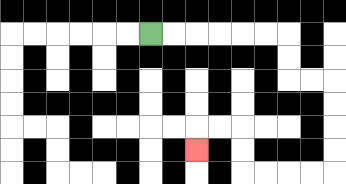{'start': '[6, 1]', 'end': '[8, 6]', 'path_directions': 'R,R,R,R,R,R,D,D,R,R,D,D,D,D,L,L,L,L,U,U,L,L,D', 'path_coordinates': '[[6, 1], [7, 1], [8, 1], [9, 1], [10, 1], [11, 1], [12, 1], [12, 2], [12, 3], [13, 3], [14, 3], [14, 4], [14, 5], [14, 6], [14, 7], [13, 7], [12, 7], [11, 7], [10, 7], [10, 6], [10, 5], [9, 5], [8, 5], [8, 6]]'}